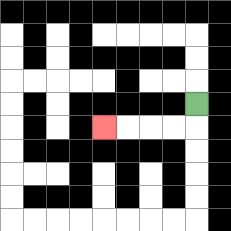{'start': '[8, 4]', 'end': '[4, 5]', 'path_directions': 'D,L,L,L,L', 'path_coordinates': '[[8, 4], [8, 5], [7, 5], [6, 5], [5, 5], [4, 5]]'}